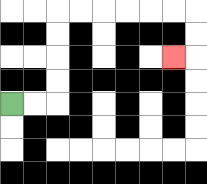{'start': '[0, 4]', 'end': '[7, 2]', 'path_directions': 'R,R,U,U,U,U,R,R,R,R,R,R,D,D,L', 'path_coordinates': '[[0, 4], [1, 4], [2, 4], [2, 3], [2, 2], [2, 1], [2, 0], [3, 0], [4, 0], [5, 0], [6, 0], [7, 0], [8, 0], [8, 1], [8, 2], [7, 2]]'}